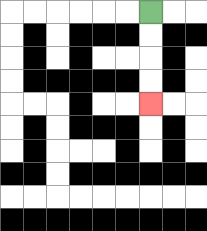{'start': '[6, 0]', 'end': '[6, 4]', 'path_directions': 'D,D,D,D', 'path_coordinates': '[[6, 0], [6, 1], [6, 2], [6, 3], [6, 4]]'}